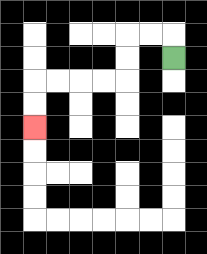{'start': '[7, 2]', 'end': '[1, 5]', 'path_directions': 'U,L,L,D,D,L,L,L,L,D,D', 'path_coordinates': '[[7, 2], [7, 1], [6, 1], [5, 1], [5, 2], [5, 3], [4, 3], [3, 3], [2, 3], [1, 3], [1, 4], [1, 5]]'}